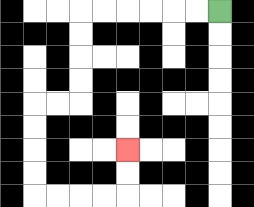{'start': '[9, 0]', 'end': '[5, 6]', 'path_directions': 'L,L,L,L,L,L,D,D,D,D,L,L,D,D,D,D,R,R,R,R,U,U', 'path_coordinates': '[[9, 0], [8, 0], [7, 0], [6, 0], [5, 0], [4, 0], [3, 0], [3, 1], [3, 2], [3, 3], [3, 4], [2, 4], [1, 4], [1, 5], [1, 6], [1, 7], [1, 8], [2, 8], [3, 8], [4, 8], [5, 8], [5, 7], [5, 6]]'}